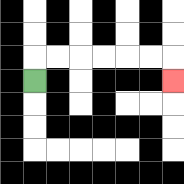{'start': '[1, 3]', 'end': '[7, 3]', 'path_directions': 'U,R,R,R,R,R,R,D', 'path_coordinates': '[[1, 3], [1, 2], [2, 2], [3, 2], [4, 2], [5, 2], [6, 2], [7, 2], [7, 3]]'}